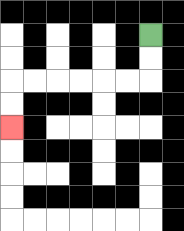{'start': '[6, 1]', 'end': '[0, 5]', 'path_directions': 'D,D,L,L,L,L,L,L,D,D', 'path_coordinates': '[[6, 1], [6, 2], [6, 3], [5, 3], [4, 3], [3, 3], [2, 3], [1, 3], [0, 3], [0, 4], [0, 5]]'}